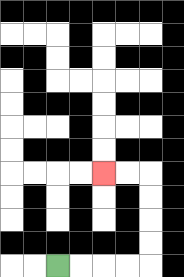{'start': '[2, 11]', 'end': '[4, 7]', 'path_directions': 'R,R,R,R,U,U,U,U,L,L', 'path_coordinates': '[[2, 11], [3, 11], [4, 11], [5, 11], [6, 11], [6, 10], [6, 9], [6, 8], [6, 7], [5, 7], [4, 7]]'}